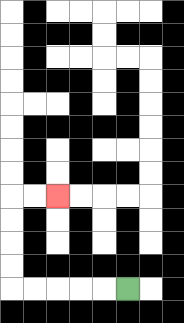{'start': '[5, 12]', 'end': '[2, 8]', 'path_directions': 'L,L,L,L,L,U,U,U,U,R,R', 'path_coordinates': '[[5, 12], [4, 12], [3, 12], [2, 12], [1, 12], [0, 12], [0, 11], [0, 10], [0, 9], [0, 8], [1, 8], [2, 8]]'}